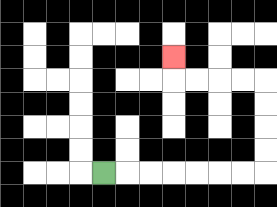{'start': '[4, 7]', 'end': '[7, 2]', 'path_directions': 'R,R,R,R,R,R,R,U,U,U,U,L,L,L,L,U', 'path_coordinates': '[[4, 7], [5, 7], [6, 7], [7, 7], [8, 7], [9, 7], [10, 7], [11, 7], [11, 6], [11, 5], [11, 4], [11, 3], [10, 3], [9, 3], [8, 3], [7, 3], [7, 2]]'}